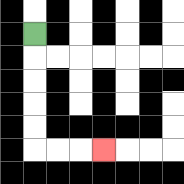{'start': '[1, 1]', 'end': '[4, 6]', 'path_directions': 'D,D,D,D,D,R,R,R', 'path_coordinates': '[[1, 1], [1, 2], [1, 3], [1, 4], [1, 5], [1, 6], [2, 6], [3, 6], [4, 6]]'}